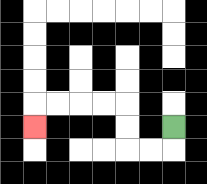{'start': '[7, 5]', 'end': '[1, 5]', 'path_directions': 'D,L,L,U,U,L,L,L,L,D', 'path_coordinates': '[[7, 5], [7, 6], [6, 6], [5, 6], [5, 5], [5, 4], [4, 4], [3, 4], [2, 4], [1, 4], [1, 5]]'}